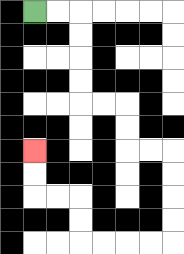{'start': '[1, 0]', 'end': '[1, 6]', 'path_directions': 'R,R,D,D,D,D,R,R,D,D,R,R,D,D,D,D,L,L,L,L,U,U,L,L,U,U', 'path_coordinates': '[[1, 0], [2, 0], [3, 0], [3, 1], [3, 2], [3, 3], [3, 4], [4, 4], [5, 4], [5, 5], [5, 6], [6, 6], [7, 6], [7, 7], [7, 8], [7, 9], [7, 10], [6, 10], [5, 10], [4, 10], [3, 10], [3, 9], [3, 8], [2, 8], [1, 8], [1, 7], [1, 6]]'}